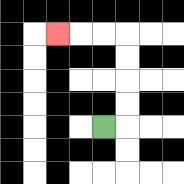{'start': '[4, 5]', 'end': '[2, 1]', 'path_directions': 'R,U,U,U,U,L,L,L', 'path_coordinates': '[[4, 5], [5, 5], [5, 4], [5, 3], [5, 2], [5, 1], [4, 1], [3, 1], [2, 1]]'}